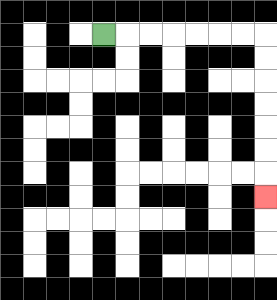{'start': '[4, 1]', 'end': '[11, 8]', 'path_directions': 'R,R,R,R,R,R,R,D,D,D,D,D,D,D', 'path_coordinates': '[[4, 1], [5, 1], [6, 1], [7, 1], [8, 1], [9, 1], [10, 1], [11, 1], [11, 2], [11, 3], [11, 4], [11, 5], [11, 6], [11, 7], [11, 8]]'}